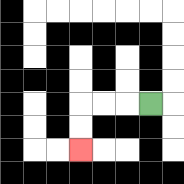{'start': '[6, 4]', 'end': '[3, 6]', 'path_directions': 'L,L,L,D,D', 'path_coordinates': '[[6, 4], [5, 4], [4, 4], [3, 4], [3, 5], [3, 6]]'}